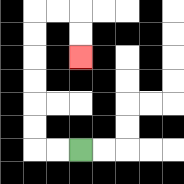{'start': '[3, 6]', 'end': '[3, 2]', 'path_directions': 'L,L,U,U,U,U,U,U,R,R,D,D', 'path_coordinates': '[[3, 6], [2, 6], [1, 6], [1, 5], [1, 4], [1, 3], [1, 2], [1, 1], [1, 0], [2, 0], [3, 0], [3, 1], [3, 2]]'}